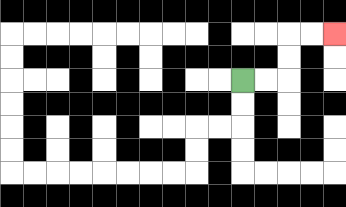{'start': '[10, 3]', 'end': '[14, 1]', 'path_directions': 'R,R,U,U,R,R', 'path_coordinates': '[[10, 3], [11, 3], [12, 3], [12, 2], [12, 1], [13, 1], [14, 1]]'}